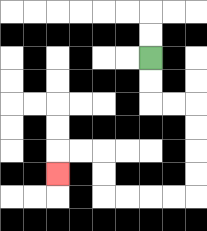{'start': '[6, 2]', 'end': '[2, 7]', 'path_directions': 'D,D,R,R,D,D,D,D,L,L,L,L,U,U,L,L,D', 'path_coordinates': '[[6, 2], [6, 3], [6, 4], [7, 4], [8, 4], [8, 5], [8, 6], [8, 7], [8, 8], [7, 8], [6, 8], [5, 8], [4, 8], [4, 7], [4, 6], [3, 6], [2, 6], [2, 7]]'}